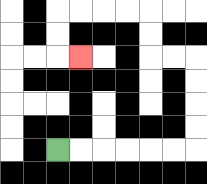{'start': '[2, 6]', 'end': '[3, 2]', 'path_directions': 'R,R,R,R,R,R,U,U,U,U,L,L,U,U,L,L,L,L,D,D,R', 'path_coordinates': '[[2, 6], [3, 6], [4, 6], [5, 6], [6, 6], [7, 6], [8, 6], [8, 5], [8, 4], [8, 3], [8, 2], [7, 2], [6, 2], [6, 1], [6, 0], [5, 0], [4, 0], [3, 0], [2, 0], [2, 1], [2, 2], [3, 2]]'}